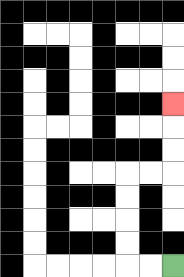{'start': '[7, 11]', 'end': '[7, 4]', 'path_directions': 'L,L,U,U,U,U,R,R,U,U,U', 'path_coordinates': '[[7, 11], [6, 11], [5, 11], [5, 10], [5, 9], [5, 8], [5, 7], [6, 7], [7, 7], [7, 6], [7, 5], [7, 4]]'}